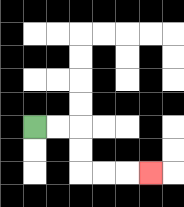{'start': '[1, 5]', 'end': '[6, 7]', 'path_directions': 'R,R,D,D,R,R,R', 'path_coordinates': '[[1, 5], [2, 5], [3, 5], [3, 6], [3, 7], [4, 7], [5, 7], [6, 7]]'}